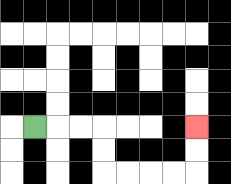{'start': '[1, 5]', 'end': '[8, 5]', 'path_directions': 'R,R,R,D,D,R,R,R,R,U,U', 'path_coordinates': '[[1, 5], [2, 5], [3, 5], [4, 5], [4, 6], [4, 7], [5, 7], [6, 7], [7, 7], [8, 7], [8, 6], [8, 5]]'}